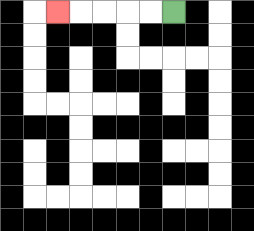{'start': '[7, 0]', 'end': '[2, 0]', 'path_directions': 'L,L,L,L,L', 'path_coordinates': '[[7, 0], [6, 0], [5, 0], [4, 0], [3, 0], [2, 0]]'}